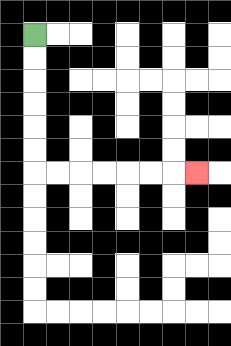{'start': '[1, 1]', 'end': '[8, 7]', 'path_directions': 'D,D,D,D,D,D,R,R,R,R,R,R,R', 'path_coordinates': '[[1, 1], [1, 2], [1, 3], [1, 4], [1, 5], [1, 6], [1, 7], [2, 7], [3, 7], [4, 7], [5, 7], [6, 7], [7, 7], [8, 7]]'}